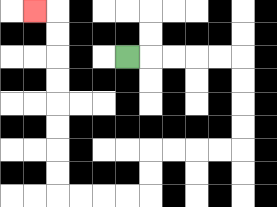{'start': '[5, 2]', 'end': '[1, 0]', 'path_directions': 'R,R,R,R,R,D,D,D,D,L,L,L,L,D,D,L,L,L,L,U,U,U,U,U,U,U,U,L', 'path_coordinates': '[[5, 2], [6, 2], [7, 2], [8, 2], [9, 2], [10, 2], [10, 3], [10, 4], [10, 5], [10, 6], [9, 6], [8, 6], [7, 6], [6, 6], [6, 7], [6, 8], [5, 8], [4, 8], [3, 8], [2, 8], [2, 7], [2, 6], [2, 5], [2, 4], [2, 3], [2, 2], [2, 1], [2, 0], [1, 0]]'}